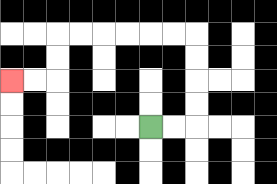{'start': '[6, 5]', 'end': '[0, 3]', 'path_directions': 'R,R,U,U,U,U,L,L,L,L,L,L,D,D,L,L', 'path_coordinates': '[[6, 5], [7, 5], [8, 5], [8, 4], [8, 3], [8, 2], [8, 1], [7, 1], [6, 1], [5, 1], [4, 1], [3, 1], [2, 1], [2, 2], [2, 3], [1, 3], [0, 3]]'}